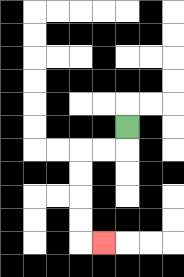{'start': '[5, 5]', 'end': '[4, 10]', 'path_directions': 'D,L,L,D,D,D,D,R', 'path_coordinates': '[[5, 5], [5, 6], [4, 6], [3, 6], [3, 7], [3, 8], [3, 9], [3, 10], [4, 10]]'}